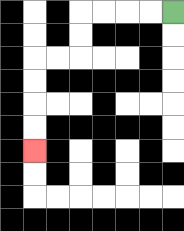{'start': '[7, 0]', 'end': '[1, 6]', 'path_directions': 'L,L,L,L,D,D,L,L,D,D,D,D', 'path_coordinates': '[[7, 0], [6, 0], [5, 0], [4, 0], [3, 0], [3, 1], [3, 2], [2, 2], [1, 2], [1, 3], [1, 4], [1, 5], [1, 6]]'}